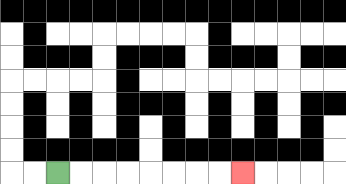{'start': '[2, 7]', 'end': '[10, 7]', 'path_directions': 'R,R,R,R,R,R,R,R', 'path_coordinates': '[[2, 7], [3, 7], [4, 7], [5, 7], [6, 7], [7, 7], [8, 7], [9, 7], [10, 7]]'}